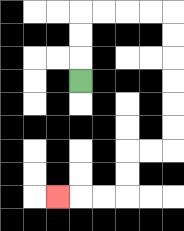{'start': '[3, 3]', 'end': '[2, 8]', 'path_directions': 'U,U,U,R,R,R,R,D,D,D,D,D,D,L,L,D,D,L,L,L', 'path_coordinates': '[[3, 3], [3, 2], [3, 1], [3, 0], [4, 0], [5, 0], [6, 0], [7, 0], [7, 1], [7, 2], [7, 3], [7, 4], [7, 5], [7, 6], [6, 6], [5, 6], [5, 7], [5, 8], [4, 8], [3, 8], [2, 8]]'}